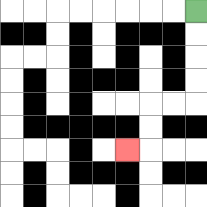{'start': '[8, 0]', 'end': '[5, 6]', 'path_directions': 'D,D,D,D,L,L,D,D,L', 'path_coordinates': '[[8, 0], [8, 1], [8, 2], [8, 3], [8, 4], [7, 4], [6, 4], [6, 5], [6, 6], [5, 6]]'}